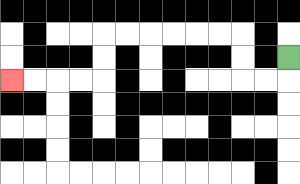{'start': '[12, 2]', 'end': '[0, 3]', 'path_directions': 'D,L,L,U,U,L,L,L,L,L,L,D,D,L,L,L,L', 'path_coordinates': '[[12, 2], [12, 3], [11, 3], [10, 3], [10, 2], [10, 1], [9, 1], [8, 1], [7, 1], [6, 1], [5, 1], [4, 1], [4, 2], [4, 3], [3, 3], [2, 3], [1, 3], [0, 3]]'}